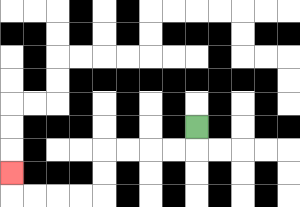{'start': '[8, 5]', 'end': '[0, 7]', 'path_directions': 'D,L,L,L,L,D,D,L,L,L,L,U', 'path_coordinates': '[[8, 5], [8, 6], [7, 6], [6, 6], [5, 6], [4, 6], [4, 7], [4, 8], [3, 8], [2, 8], [1, 8], [0, 8], [0, 7]]'}